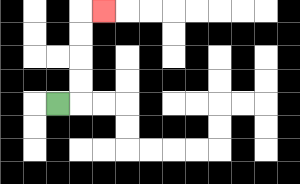{'start': '[2, 4]', 'end': '[4, 0]', 'path_directions': 'R,U,U,U,U,R', 'path_coordinates': '[[2, 4], [3, 4], [3, 3], [3, 2], [3, 1], [3, 0], [4, 0]]'}